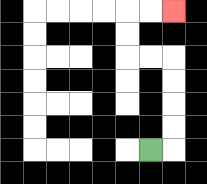{'start': '[6, 6]', 'end': '[7, 0]', 'path_directions': 'R,U,U,U,U,L,L,U,U,R,R', 'path_coordinates': '[[6, 6], [7, 6], [7, 5], [7, 4], [7, 3], [7, 2], [6, 2], [5, 2], [5, 1], [5, 0], [6, 0], [7, 0]]'}